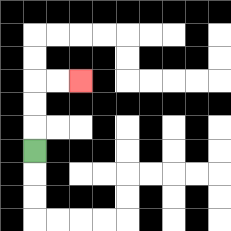{'start': '[1, 6]', 'end': '[3, 3]', 'path_directions': 'U,U,U,R,R', 'path_coordinates': '[[1, 6], [1, 5], [1, 4], [1, 3], [2, 3], [3, 3]]'}